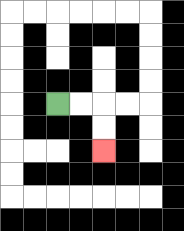{'start': '[2, 4]', 'end': '[4, 6]', 'path_directions': 'R,R,D,D', 'path_coordinates': '[[2, 4], [3, 4], [4, 4], [4, 5], [4, 6]]'}